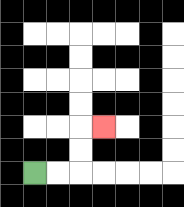{'start': '[1, 7]', 'end': '[4, 5]', 'path_directions': 'R,R,U,U,R', 'path_coordinates': '[[1, 7], [2, 7], [3, 7], [3, 6], [3, 5], [4, 5]]'}